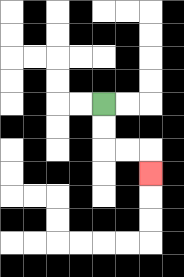{'start': '[4, 4]', 'end': '[6, 7]', 'path_directions': 'D,D,R,R,D', 'path_coordinates': '[[4, 4], [4, 5], [4, 6], [5, 6], [6, 6], [6, 7]]'}